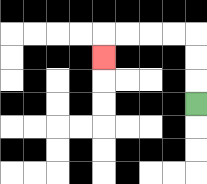{'start': '[8, 4]', 'end': '[4, 2]', 'path_directions': 'U,U,U,L,L,L,L,D', 'path_coordinates': '[[8, 4], [8, 3], [8, 2], [8, 1], [7, 1], [6, 1], [5, 1], [4, 1], [4, 2]]'}